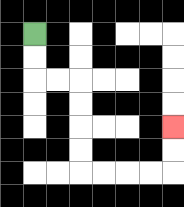{'start': '[1, 1]', 'end': '[7, 5]', 'path_directions': 'D,D,R,R,D,D,D,D,R,R,R,R,U,U', 'path_coordinates': '[[1, 1], [1, 2], [1, 3], [2, 3], [3, 3], [3, 4], [3, 5], [3, 6], [3, 7], [4, 7], [5, 7], [6, 7], [7, 7], [7, 6], [7, 5]]'}